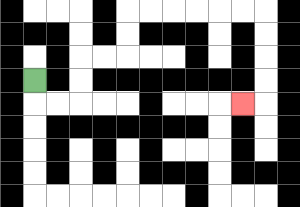{'start': '[1, 3]', 'end': '[10, 4]', 'path_directions': 'D,R,R,U,U,R,R,U,U,R,R,R,R,R,R,D,D,D,D,L', 'path_coordinates': '[[1, 3], [1, 4], [2, 4], [3, 4], [3, 3], [3, 2], [4, 2], [5, 2], [5, 1], [5, 0], [6, 0], [7, 0], [8, 0], [9, 0], [10, 0], [11, 0], [11, 1], [11, 2], [11, 3], [11, 4], [10, 4]]'}